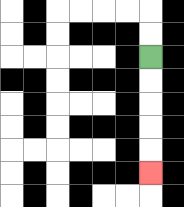{'start': '[6, 2]', 'end': '[6, 7]', 'path_directions': 'D,D,D,D,D', 'path_coordinates': '[[6, 2], [6, 3], [6, 4], [6, 5], [6, 6], [6, 7]]'}